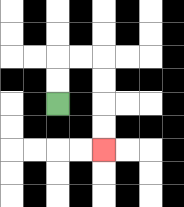{'start': '[2, 4]', 'end': '[4, 6]', 'path_directions': 'U,U,R,R,D,D,D,D', 'path_coordinates': '[[2, 4], [2, 3], [2, 2], [3, 2], [4, 2], [4, 3], [4, 4], [4, 5], [4, 6]]'}